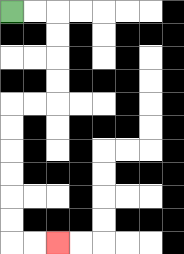{'start': '[0, 0]', 'end': '[2, 10]', 'path_directions': 'R,R,D,D,D,D,L,L,D,D,D,D,D,D,R,R', 'path_coordinates': '[[0, 0], [1, 0], [2, 0], [2, 1], [2, 2], [2, 3], [2, 4], [1, 4], [0, 4], [0, 5], [0, 6], [0, 7], [0, 8], [0, 9], [0, 10], [1, 10], [2, 10]]'}